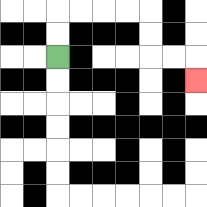{'start': '[2, 2]', 'end': '[8, 3]', 'path_directions': 'U,U,R,R,R,R,D,D,R,R,D', 'path_coordinates': '[[2, 2], [2, 1], [2, 0], [3, 0], [4, 0], [5, 0], [6, 0], [6, 1], [6, 2], [7, 2], [8, 2], [8, 3]]'}